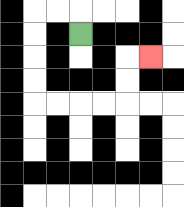{'start': '[3, 1]', 'end': '[6, 2]', 'path_directions': 'U,L,L,D,D,D,D,R,R,R,R,U,U,R', 'path_coordinates': '[[3, 1], [3, 0], [2, 0], [1, 0], [1, 1], [1, 2], [1, 3], [1, 4], [2, 4], [3, 4], [4, 4], [5, 4], [5, 3], [5, 2], [6, 2]]'}